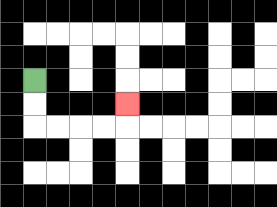{'start': '[1, 3]', 'end': '[5, 4]', 'path_directions': 'D,D,R,R,R,R,U', 'path_coordinates': '[[1, 3], [1, 4], [1, 5], [2, 5], [3, 5], [4, 5], [5, 5], [5, 4]]'}